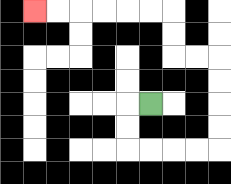{'start': '[6, 4]', 'end': '[1, 0]', 'path_directions': 'L,D,D,R,R,R,R,U,U,U,U,L,L,U,U,L,L,L,L,L,L', 'path_coordinates': '[[6, 4], [5, 4], [5, 5], [5, 6], [6, 6], [7, 6], [8, 6], [9, 6], [9, 5], [9, 4], [9, 3], [9, 2], [8, 2], [7, 2], [7, 1], [7, 0], [6, 0], [5, 0], [4, 0], [3, 0], [2, 0], [1, 0]]'}